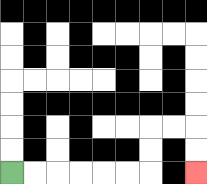{'start': '[0, 7]', 'end': '[8, 7]', 'path_directions': 'R,R,R,R,R,R,U,U,R,R,D,D', 'path_coordinates': '[[0, 7], [1, 7], [2, 7], [3, 7], [4, 7], [5, 7], [6, 7], [6, 6], [6, 5], [7, 5], [8, 5], [8, 6], [8, 7]]'}